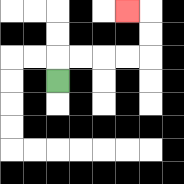{'start': '[2, 3]', 'end': '[5, 0]', 'path_directions': 'U,R,R,R,R,U,U,L', 'path_coordinates': '[[2, 3], [2, 2], [3, 2], [4, 2], [5, 2], [6, 2], [6, 1], [6, 0], [5, 0]]'}